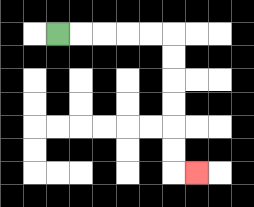{'start': '[2, 1]', 'end': '[8, 7]', 'path_directions': 'R,R,R,R,R,D,D,D,D,D,D,R', 'path_coordinates': '[[2, 1], [3, 1], [4, 1], [5, 1], [6, 1], [7, 1], [7, 2], [7, 3], [7, 4], [7, 5], [7, 6], [7, 7], [8, 7]]'}